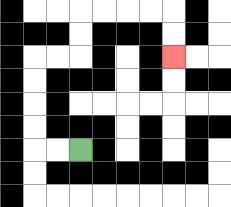{'start': '[3, 6]', 'end': '[7, 2]', 'path_directions': 'L,L,U,U,U,U,R,R,U,U,R,R,R,R,D,D', 'path_coordinates': '[[3, 6], [2, 6], [1, 6], [1, 5], [1, 4], [1, 3], [1, 2], [2, 2], [3, 2], [3, 1], [3, 0], [4, 0], [5, 0], [6, 0], [7, 0], [7, 1], [7, 2]]'}